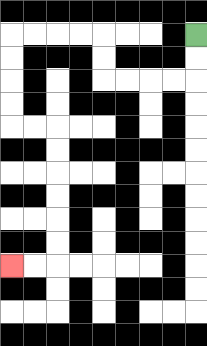{'start': '[8, 1]', 'end': '[0, 11]', 'path_directions': 'D,D,L,L,L,L,U,U,L,L,L,L,D,D,D,D,R,R,D,D,D,D,D,D,L,L', 'path_coordinates': '[[8, 1], [8, 2], [8, 3], [7, 3], [6, 3], [5, 3], [4, 3], [4, 2], [4, 1], [3, 1], [2, 1], [1, 1], [0, 1], [0, 2], [0, 3], [0, 4], [0, 5], [1, 5], [2, 5], [2, 6], [2, 7], [2, 8], [2, 9], [2, 10], [2, 11], [1, 11], [0, 11]]'}